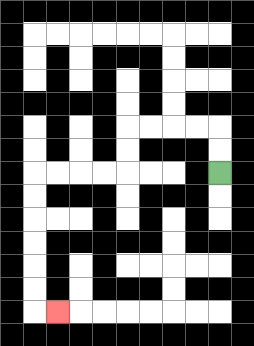{'start': '[9, 7]', 'end': '[2, 13]', 'path_directions': 'U,U,L,L,L,L,D,D,L,L,L,L,D,D,D,D,D,D,R', 'path_coordinates': '[[9, 7], [9, 6], [9, 5], [8, 5], [7, 5], [6, 5], [5, 5], [5, 6], [5, 7], [4, 7], [3, 7], [2, 7], [1, 7], [1, 8], [1, 9], [1, 10], [1, 11], [1, 12], [1, 13], [2, 13]]'}